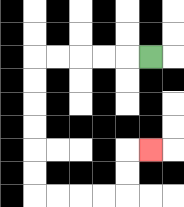{'start': '[6, 2]', 'end': '[6, 6]', 'path_directions': 'L,L,L,L,L,D,D,D,D,D,D,R,R,R,R,U,U,R', 'path_coordinates': '[[6, 2], [5, 2], [4, 2], [3, 2], [2, 2], [1, 2], [1, 3], [1, 4], [1, 5], [1, 6], [1, 7], [1, 8], [2, 8], [3, 8], [4, 8], [5, 8], [5, 7], [5, 6], [6, 6]]'}